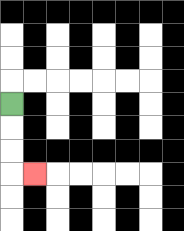{'start': '[0, 4]', 'end': '[1, 7]', 'path_directions': 'D,D,D,R', 'path_coordinates': '[[0, 4], [0, 5], [0, 6], [0, 7], [1, 7]]'}